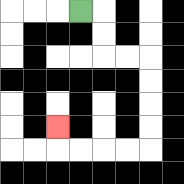{'start': '[3, 0]', 'end': '[2, 5]', 'path_directions': 'R,D,D,R,R,D,D,D,D,L,L,L,L,U', 'path_coordinates': '[[3, 0], [4, 0], [4, 1], [4, 2], [5, 2], [6, 2], [6, 3], [6, 4], [6, 5], [6, 6], [5, 6], [4, 6], [3, 6], [2, 6], [2, 5]]'}